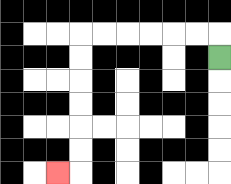{'start': '[9, 2]', 'end': '[2, 7]', 'path_directions': 'U,L,L,L,L,L,L,D,D,D,D,D,D,L', 'path_coordinates': '[[9, 2], [9, 1], [8, 1], [7, 1], [6, 1], [5, 1], [4, 1], [3, 1], [3, 2], [3, 3], [3, 4], [3, 5], [3, 6], [3, 7], [2, 7]]'}